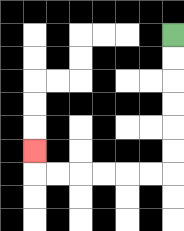{'start': '[7, 1]', 'end': '[1, 6]', 'path_directions': 'D,D,D,D,D,D,L,L,L,L,L,L,U', 'path_coordinates': '[[7, 1], [7, 2], [7, 3], [7, 4], [7, 5], [7, 6], [7, 7], [6, 7], [5, 7], [4, 7], [3, 7], [2, 7], [1, 7], [1, 6]]'}